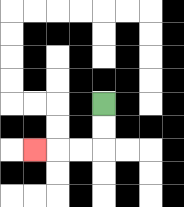{'start': '[4, 4]', 'end': '[1, 6]', 'path_directions': 'D,D,L,L,L', 'path_coordinates': '[[4, 4], [4, 5], [4, 6], [3, 6], [2, 6], [1, 6]]'}